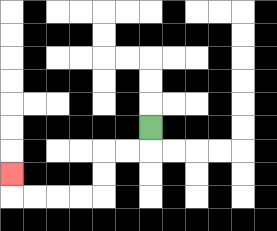{'start': '[6, 5]', 'end': '[0, 7]', 'path_directions': 'D,L,L,D,D,L,L,L,L,U', 'path_coordinates': '[[6, 5], [6, 6], [5, 6], [4, 6], [4, 7], [4, 8], [3, 8], [2, 8], [1, 8], [0, 8], [0, 7]]'}